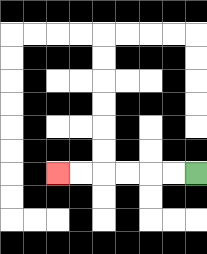{'start': '[8, 7]', 'end': '[2, 7]', 'path_directions': 'L,L,L,L,L,L', 'path_coordinates': '[[8, 7], [7, 7], [6, 7], [5, 7], [4, 7], [3, 7], [2, 7]]'}